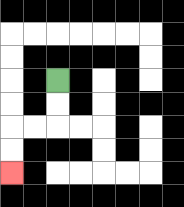{'start': '[2, 3]', 'end': '[0, 7]', 'path_directions': 'D,D,L,L,D,D', 'path_coordinates': '[[2, 3], [2, 4], [2, 5], [1, 5], [0, 5], [0, 6], [0, 7]]'}